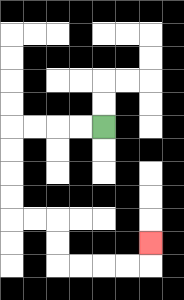{'start': '[4, 5]', 'end': '[6, 10]', 'path_directions': 'L,L,L,L,D,D,D,D,R,R,D,D,R,R,R,R,U', 'path_coordinates': '[[4, 5], [3, 5], [2, 5], [1, 5], [0, 5], [0, 6], [0, 7], [0, 8], [0, 9], [1, 9], [2, 9], [2, 10], [2, 11], [3, 11], [4, 11], [5, 11], [6, 11], [6, 10]]'}